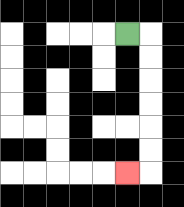{'start': '[5, 1]', 'end': '[5, 7]', 'path_directions': 'R,D,D,D,D,D,D,L', 'path_coordinates': '[[5, 1], [6, 1], [6, 2], [6, 3], [6, 4], [6, 5], [6, 6], [6, 7], [5, 7]]'}